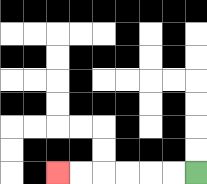{'start': '[8, 7]', 'end': '[2, 7]', 'path_directions': 'L,L,L,L,L,L', 'path_coordinates': '[[8, 7], [7, 7], [6, 7], [5, 7], [4, 7], [3, 7], [2, 7]]'}